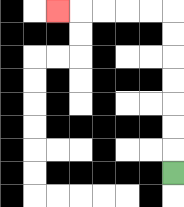{'start': '[7, 7]', 'end': '[2, 0]', 'path_directions': 'U,U,U,U,U,U,U,L,L,L,L,L', 'path_coordinates': '[[7, 7], [7, 6], [7, 5], [7, 4], [7, 3], [7, 2], [7, 1], [7, 0], [6, 0], [5, 0], [4, 0], [3, 0], [2, 0]]'}